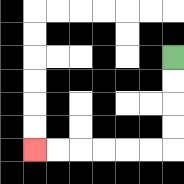{'start': '[7, 2]', 'end': '[1, 6]', 'path_directions': 'D,D,D,D,L,L,L,L,L,L', 'path_coordinates': '[[7, 2], [7, 3], [7, 4], [7, 5], [7, 6], [6, 6], [5, 6], [4, 6], [3, 6], [2, 6], [1, 6]]'}